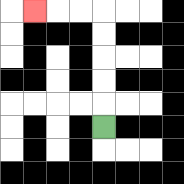{'start': '[4, 5]', 'end': '[1, 0]', 'path_directions': 'U,U,U,U,U,L,L,L', 'path_coordinates': '[[4, 5], [4, 4], [4, 3], [4, 2], [4, 1], [4, 0], [3, 0], [2, 0], [1, 0]]'}